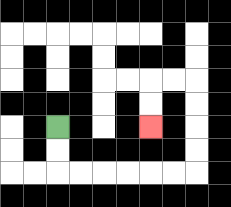{'start': '[2, 5]', 'end': '[6, 5]', 'path_directions': 'D,D,R,R,R,R,R,R,U,U,U,U,L,L,D,D', 'path_coordinates': '[[2, 5], [2, 6], [2, 7], [3, 7], [4, 7], [5, 7], [6, 7], [7, 7], [8, 7], [8, 6], [8, 5], [8, 4], [8, 3], [7, 3], [6, 3], [6, 4], [6, 5]]'}